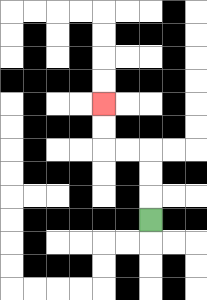{'start': '[6, 9]', 'end': '[4, 4]', 'path_directions': 'U,U,U,L,L,U,U', 'path_coordinates': '[[6, 9], [6, 8], [6, 7], [6, 6], [5, 6], [4, 6], [4, 5], [4, 4]]'}